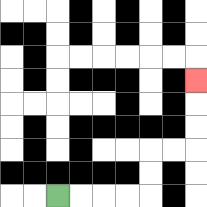{'start': '[2, 8]', 'end': '[8, 3]', 'path_directions': 'R,R,R,R,U,U,R,R,U,U,U', 'path_coordinates': '[[2, 8], [3, 8], [4, 8], [5, 8], [6, 8], [6, 7], [6, 6], [7, 6], [8, 6], [8, 5], [8, 4], [8, 3]]'}